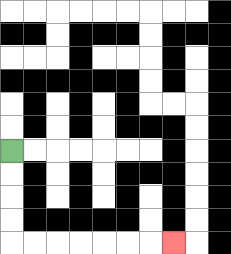{'start': '[0, 6]', 'end': '[7, 10]', 'path_directions': 'D,D,D,D,R,R,R,R,R,R,R', 'path_coordinates': '[[0, 6], [0, 7], [0, 8], [0, 9], [0, 10], [1, 10], [2, 10], [3, 10], [4, 10], [5, 10], [6, 10], [7, 10]]'}